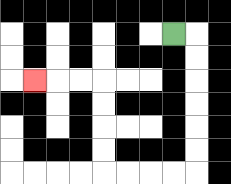{'start': '[7, 1]', 'end': '[1, 3]', 'path_directions': 'R,D,D,D,D,D,D,L,L,L,L,U,U,U,U,L,L,L', 'path_coordinates': '[[7, 1], [8, 1], [8, 2], [8, 3], [8, 4], [8, 5], [8, 6], [8, 7], [7, 7], [6, 7], [5, 7], [4, 7], [4, 6], [4, 5], [4, 4], [4, 3], [3, 3], [2, 3], [1, 3]]'}